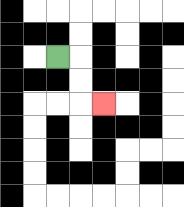{'start': '[2, 2]', 'end': '[4, 4]', 'path_directions': 'R,D,D,R', 'path_coordinates': '[[2, 2], [3, 2], [3, 3], [3, 4], [4, 4]]'}